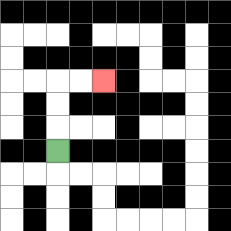{'start': '[2, 6]', 'end': '[4, 3]', 'path_directions': 'U,U,U,R,R', 'path_coordinates': '[[2, 6], [2, 5], [2, 4], [2, 3], [3, 3], [4, 3]]'}